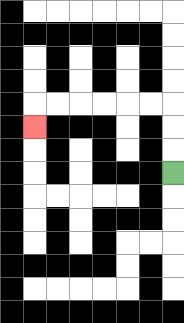{'start': '[7, 7]', 'end': '[1, 5]', 'path_directions': 'U,U,U,L,L,L,L,L,L,D', 'path_coordinates': '[[7, 7], [7, 6], [7, 5], [7, 4], [6, 4], [5, 4], [4, 4], [3, 4], [2, 4], [1, 4], [1, 5]]'}